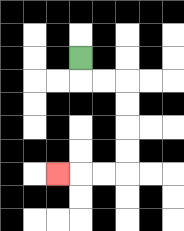{'start': '[3, 2]', 'end': '[2, 7]', 'path_directions': 'D,R,R,D,D,D,D,L,L,L', 'path_coordinates': '[[3, 2], [3, 3], [4, 3], [5, 3], [5, 4], [5, 5], [5, 6], [5, 7], [4, 7], [3, 7], [2, 7]]'}